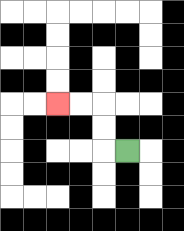{'start': '[5, 6]', 'end': '[2, 4]', 'path_directions': 'L,U,U,L,L', 'path_coordinates': '[[5, 6], [4, 6], [4, 5], [4, 4], [3, 4], [2, 4]]'}